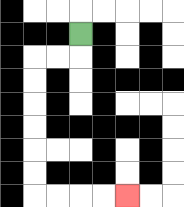{'start': '[3, 1]', 'end': '[5, 8]', 'path_directions': 'D,L,L,D,D,D,D,D,D,R,R,R,R', 'path_coordinates': '[[3, 1], [3, 2], [2, 2], [1, 2], [1, 3], [1, 4], [1, 5], [1, 6], [1, 7], [1, 8], [2, 8], [3, 8], [4, 8], [5, 8]]'}